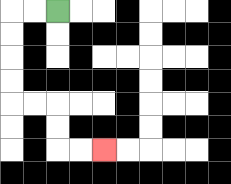{'start': '[2, 0]', 'end': '[4, 6]', 'path_directions': 'L,L,D,D,D,D,R,R,D,D,R,R', 'path_coordinates': '[[2, 0], [1, 0], [0, 0], [0, 1], [0, 2], [0, 3], [0, 4], [1, 4], [2, 4], [2, 5], [2, 6], [3, 6], [4, 6]]'}